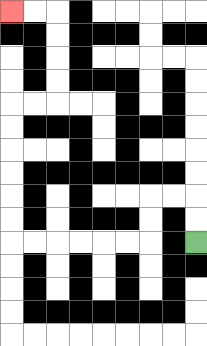{'start': '[8, 10]', 'end': '[0, 0]', 'path_directions': 'U,U,L,L,D,D,L,L,L,L,L,L,U,U,U,U,U,U,R,R,U,U,U,U,L,L', 'path_coordinates': '[[8, 10], [8, 9], [8, 8], [7, 8], [6, 8], [6, 9], [6, 10], [5, 10], [4, 10], [3, 10], [2, 10], [1, 10], [0, 10], [0, 9], [0, 8], [0, 7], [0, 6], [0, 5], [0, 4], [1, 4], [2, 4], [2, 3], [2, 2], [2, 1], [2, 0], [1, 0], [0, 0]]'}